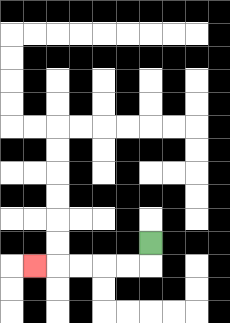{'start': '[6, 10]', 'end': '[1, 11]', 'path_directions': 'D,L,L,L,L,L', 'path_coordinates': '[[6, 10], [6, 11], [5, 11], [4, 11], [3, 11], [2, 11], [1, 11]]'}